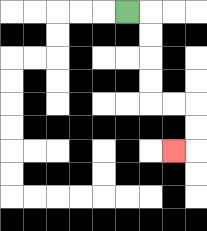{'start': '[5, 0]', 'end': '[7, 6]', 'path_directions': 'R,D,D,D,D,R,R,D,D,L', 'path_coordinates': '[[5, 0], [6, 0], [6, 1], [6, 2], [6, 3], [6, 4], [7, 4], [8, 4], [8, 5], [8, 6], [7, 6]]'}